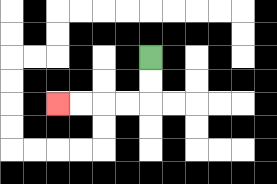{'start': '[6, 2]', 'end': '[2, 4]', 'path_directions': 'D,D,L,L,L,L', 'path_coordinates': '[[6, 2], [6, 3], [6, 4], [5, 4], [4, 4], [3, 4], [2, 4]]'}